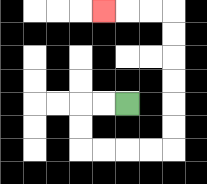{'start': '[5, 4]', 'end': '[4, 0]', 'path_directions': 'L,L,D,D,R,R,R,R,U,U,U,U,U,U,L,L,L', 'path_coordinates': '[[5, 4], [4, 4], [3, 4], [3, 5], [3, 6], [4, 6], [5, 6], [6, 6], [7, 6], [7, 5], [7, 4], [7, 3], [7, 2], [7, 1], [7, 0], [6, 0], [5, 0], [4, 0]]'}